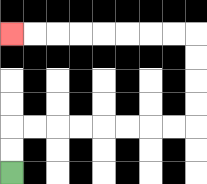{'start': '[0, 7]', 'end': '[0, 1]', 'path_directions': 'U,U,R,R,R,R,R,R,R,R,U,U,U,U,L,L,L,L,L,L,L,L', 'path_coordinates': '[[0, 7], [0, 6], [0, 5], [1, 5], [2, 5], [3, 5], [4, 5], [5, 5], [6, 5], [7, 5], [8, 5], [8, 4], [8, 3], [8, 2], [8, 1], [7, 1], [6, 1], [5, 1], [4, 1], [3, 1], [2, 1], [1, 1], [0, 1]]'}